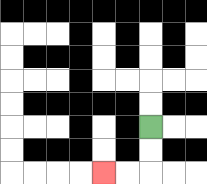{'start': '[6, 5]', 'end': '[4, 7]', 'path_directions': 'D,D,L,L', 'path_coordinates': '[[6, 5], [6, 6], [6, 7], [5, 7], [4, 7]]'}